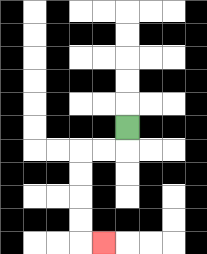{'start': '[5, 5]', 'end': '[4, 10]', 'path_directions': 'D,L,L,D,D,D,D,R', 'path_coordinates': '[[5, 5], [5, 6], [4, 6], [3, 6], [3, 7], [3, 8], [3, 9], [3, 10], [4, 10]]'}